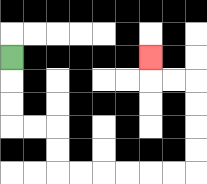{'start': '[0, 2]', 'end': '[6, 2]', 'path_directions': 'D,D,D,R,R,D,D,R,R,R,R,R,R,U,U,U,U,L,L,U', 'path_coordinates': '[[0, 2], [0, 3], [0, 4], [0, 5], [1, 5], [2, 5], [2, 6], [2, 7], [3, 7], [4, 7], [5, 7], [6, 7], [7, 7], [8, 7], [8, 6], [8, 5], [8, 4], [8, 3], [7, 3], [6, 3], [6, 2]]'}